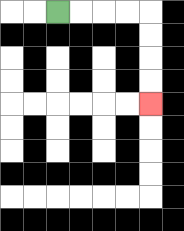{'start': '[2, 0]', 'end': '[6, 4]', 'path_directions': 'R,R,R,R,D,D,D,D', 'path_coordinates': '[[2, 0], [3, 0], [4, 0], [5, 0], [6, 0], [6, 1], [6, 2], [6, 3], [6, 4]]'}